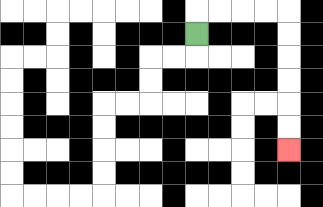{'start': '[8, 1]', 'end': '[12, 6]', 'path_directions': 'U,R,R,R,R,D,D,D,D,D,D', 'path_coordinates': '[[8, 1], [8, 0], [9, 0], [10, 0], [11, 0], [12, 0], [12, 1], [12, 2], [12, 3], [12, 4], [12, 5], [12, 6]]'}